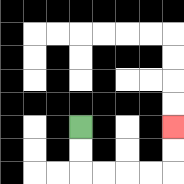{'start': '[3, 5]', 'end': '[7, 5]', 'path_directions': 'D,D,R,R,R,R,U,U', 'path_coordinates': '[[3, 5], [3, 6], [3, 7], [4, 7], [5, 7], [6, 7], [7, 7], [7, 6], [7, 5]]'}